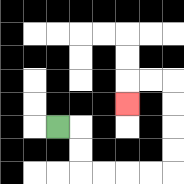{'start': '[2, 5]', 'end': '[5, 4]', 'path_directions': 'R,D,D,R,R,R,R,U,U,U,U,L,L,D', 'path_coordinates': '[[2, 5], [3, 5], [3, 6], [3, 7], [4, 7], [5, 7], [6, 7], [7, 7], [7, 6], [7, 5], [7, 4], [7, 3], [6, 3], [5, 3], [5, 4]]'}